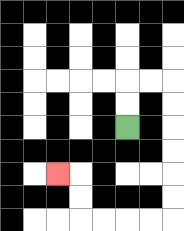{'start': '[5, 5]', 'end': '[2, 7]', 'path_directions': 'U,U,R,R,D,D,D,D,D,D,L,L,L,L,U,U,L', 'path_coordinates': '[[5, 5], [5, 4], [5, 3], [6, 3], [7, 3], [7, 4], [7, 5], [7, 6], [7, 7], [7, 8], [7, 9], [6, 9], [5, 9], [4, 9], [3, 9], [3, 8], [3, 7], [2, 7]]'}